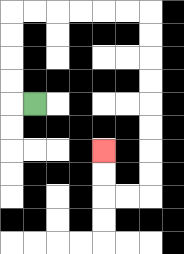{'start': '[1, 4]', 'end': '[4, 6]', 'path_directions': 'L,U,U,U,U,R,R,R,R,R,R,D,D,D,D,D,D,D,D,L,L,U,U', 'path_coordinates': '[[1, 4], [0, 4], [0, 3], [0, 2], [0, 1], [0, 0], [1, 0], [2, 0], [3, 0], [4, 0], [5, 0], [6, 0], [6, 1], [6, 2], [6, 3], [6, 4], [6, 5], [6, 6], [6, 7], [6, 8], [5, 8], [4, 8], [4, 7], [4, 6]]'}